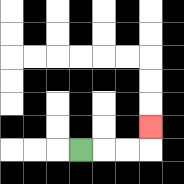{'start': '[3, 6]', 'end': '[6, 5]', 'path_directions': 'R,R,R,U', 'path_coordinates': '[[3, 6], [4, 6], [5, 6], [6, 6], [6, 5]]'}